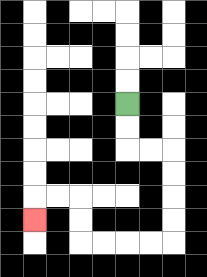{'start': '[5, 4]', 'end': '[1, 9]', 'path_directions': 'D,D,R,R,D,D,D,D,L,L,L,L,U,U,L,L,D', 'path_coordinates': '[[5, 4], [5, 5], [5, 6], [6, 6], [7, 6], [7, 7], [7, 8], [7, 9], [7, 10], [6, 10], [5, 10], [4, 10], [3, 10], [3, 9], [3, 8], [2, 8], [1, 8], [1, 9]]'}